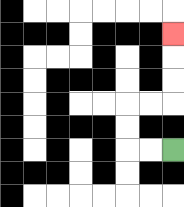{'start': '[7, 6]', 'end': '[7, 1]', 'path_directions': 'L,L,U,U,R,R,U,U,U', 'path_coordinates': '[[7, 6], [6, 6], [5, 6], [5, 5], [5, 4], [6, 4], [7, 4], [7, 3], [7, 2], [7, 1]]'}